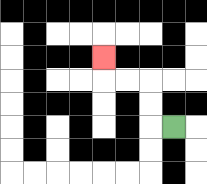{'start': '[7, 5]', 'end': '[4, 2]', 'path_directions': 'L,U,U,L,L,U', 'path_coordinates': '[[7, 5], [6, 5], [6, 4], [6, 3], [5, 3], [4, 3], [4, 2]]'}